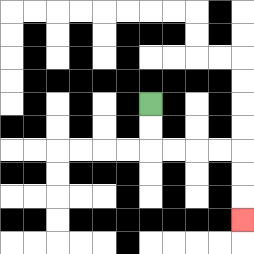{'start': '[6, 4]', 'end': '[10, 9]', 'path_directions': 'D,D,R,R,R,R,D,D,D', 'path_coordinates': '[[6, 4], [6, 5], [6, 6], [7, 6], [8, 6], [9, 6], [10, 6], [10, 7], [10, 8], [10, 9]]'}